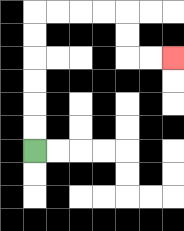{'start': '[1, 6]', 'end': '[7, 2]', 'path_directions': 'U,U,U,U,U,U,R,R,R,R,D,D,R,R', 'path_coordinates': '[[1, 6], [1, 5], [1, 4], [1, 3], [1, 2], [1, 1], [1, 0], [2, 0], [3, 0], [4, 0], [5, 0], [5, 1], [5, 2], [6, 2], [7, 2]]'}